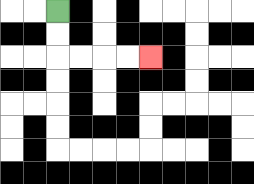{'start': '[2, 0]', 'end': '[6, 2]', 'path_directions': 'D,D,R,R,R,R', 'path_coordinates': '[[2, 0], [2, 1], [2, 2], [3, 2], [4, 2], [5, 2], [6, 2]]'}